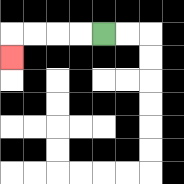{'start': '[4, 1]', 'end': '[0, 2]', 'path_directions': 'L,L,L,L,D', 'path_coordinates': '[[4, 1], [3, 1], [2, 1], [1, 1], [0, 1], [0, 2]]'}